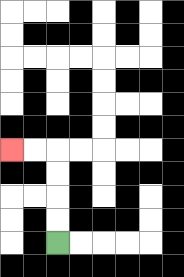{'start': '[2, 10]', 'end': '[0, 6]', 'path_directions': 'U,U,U,U,L,L', 'path_coordinates': '[[2, 10], [2, 9], [2, 8], [2, 7], [2, 6], [1, 6], [0, 6]]'}